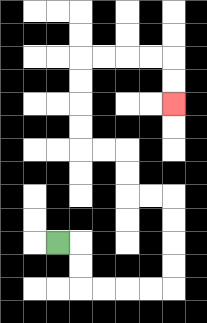{'start': '[2, 10]', 'end': '[7, 4]', 'path_directions': 'R,D,D,R,R,R,R,U,U,U,U,L,L,U,U,L,L,U,U,U,U,R,R,R,R,D,D', 'path_coordinates': '[[2, 10], [3, 10], [3, 11], [3, 12], [4, 12], [5, 12], [6, 12], [7, 12], [7, 11], [7, 10], [7, 9], [7, 8], [6, 8], [5, 8], [5, 7], [5, 6], [4, 6], [3, 6], [3, 5], [3, 4], [3, 3], [3, 2], [4, 2], [5, 2], [6, 2], [7, 2], [7, 3], [7, 4]]'}